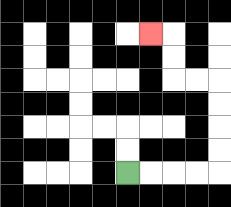{'start': '[5, 7]', 'end': '[6, 1]', 'path_directions': 'R,R,R,R,U,U,U,U,L,L,U,U,L', 'path_coordinates': '[[5, 7], [6, 7], [7, 7], [8, 7], [9, 7], [9, 6], [9, 5], [9, 4], [9, 3], [8, 3], [7, 3], [7, 2], [7, 1], [6, 1]]'}